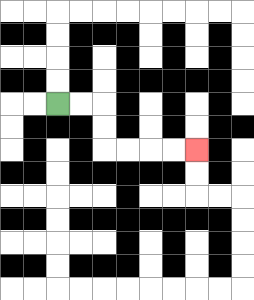{'start': '[2, 4]', 'end': '[8, 6]', 'path_directions': 'R,R,D,D,R,R,R,R', 'path_coordinates': '[[2, 4], [3, 4], [4, 4], [4, 5], [4, 6], [5, 6], [6, 6], [7, 6], [8, 6]]'}